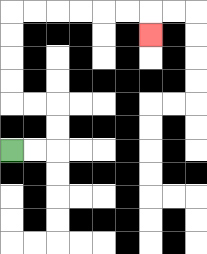{'start': '[0, 6]', 'end': '[6, 1]', 'path_directions': 'R,R,U,U,L,L,U,U,U,U,R,R,R,R,R,R,D', 'path_coordinates': '[[0, 6], [1, 6], [2, 6], [2, 5], [2, 4], [1, 4], [0, 4], [0, 3], [0, 2], [0, 1], [0, 0], [1, 0], [2, 0], [3, 0], [4, 0], [5, 0], [6, 0], [6, 1]]'}